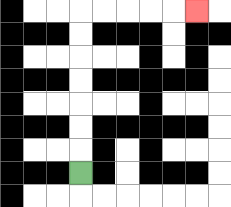{'start': '[3, 7]', 'end': '[8, 0]', 'path_directions': 'U,U,U,U,U,U,U,R,R,R,R,R', 'path_coordinates': '[[3, 7], [3, 6], [3, 5], [3, 4], [3, 3], [3, 2], [3, 1], [3, 0], [4, 0], [5, 0], [6, 0], [7, 0], [8, 0]]'}